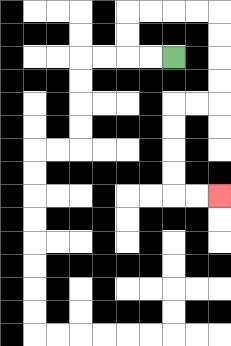{'start': '[7, 2]', 'end': '[9, 8]', 'path_directions': 'L,L,U,U,R,R,R,R,D,D,D,D,L,L,D,D,D,D,R,R', 'path_coordinates': '[[7, 2], [6, 2], [5, 2], [5, 1], [5, 0], [6, 0], [7, 0], [8, 0], [9, 0], [9, 1], [9, 2], [9, 3], [9, 4], [8, 4], [7, 4], [7, 5], [7, 6], [7, 7], [7, 8], [8, 8], [9, 8]]'}